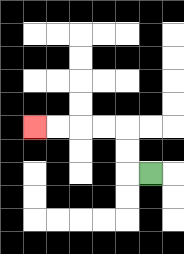{'start': '[6, 7]', 'end': '[1, 5]', 'path_directions': 'L,U,U,L,L,L,L', 'path_coordinates': '[[6, 7], [5, 7], [5, 6], [5, 5], [4, 5], [3, 5], [2, 5], [1, 5]]'}